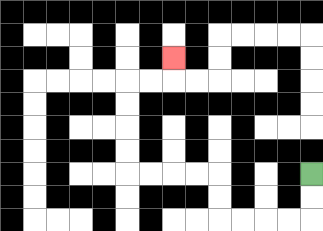{'start': '[13, 7]', 'end': '[7, 2]', 'path_directions': 'D,D,L,L,L,L,U,U,L,L,L,L,U,U,U,U,R,R,U', 'path_coordinates': '[[13, 7], [13, 8], [13, 9], [12, 9], [11, 9], [10, 9], [9, 9], [9, 8], [9, 7], [8, 7], [7, 7], [6, 7], [5, 7], [5, 6], [5, 5], [5, 4], [5, 3], [6, 3], [7, 3], [7, 2]]'}